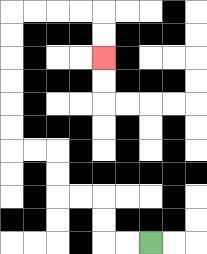{'start': '[6, 10]', 'end': '[4, 2]', 'path_directions': 'L,L,U,U,L,L,U,U,L,L,U,U,U,U,U,U,R,R,R,R,D,D', 'path_coordinates': '[[6, 10], [5, 10], [4, 10], [4, 9], [4, 8], [3, 8], [2, 8], [2, 7], [2, 6], [1, 6], [0, 6], [0, 5], [0, 4], [0, 3], [0, 2], [0, 1], [0, 0], [1, 0], [2, 0], [3, 0], [4, 0], [4, 1], [4, 2]]'}